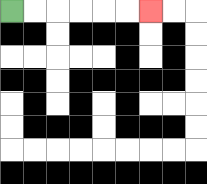{'start': '[0, 0]', 'end': '[6, 0]', 'path_directions': 'R,R,R,R,R,R', 'path_coordinates': '[[0, 0], [1, 0], [2, 0], [3, 0], [4, 0], [5, 0], [6, 0]]'}